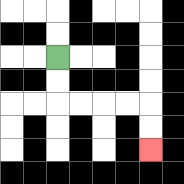{'start': '[2, 2]', 'end': '[6, 6]', 'path_directions': 'D,D,R,R,R,R,D,D', 'path_coordinates': '[[2, 2], [2, 3], [2, 4], [3, 4], [4, 4], [5, 4], [6, 4], [6, 5], [6, 6]]'}